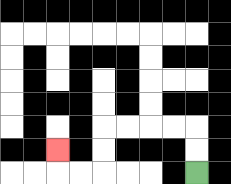{'start': '[8, 7]', 'end': '[2, 6]', 'path_directions': 'U,U,L,L,L,L,D,D,L,L,U', 'path_coordinates': '[[8, 7], [8, 6], [8, 5], [7, 5], [6, 5], [5, 5], [4, 5], [4, 6], [4, 7], [3, 7], [2, 7], [2, 6]]'}